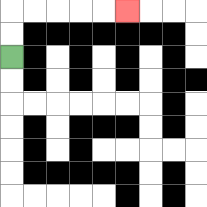{'start': '[0, 2]', 'end': '[5, 0]', 'path_directions': 'U,U,R,R,R,R,R', 'path_coordinates': '[[0, 2], [0, 1], [0, 0], [1, 0], [2, 0], [3, 0], [4, 0], [5, 0]]'}